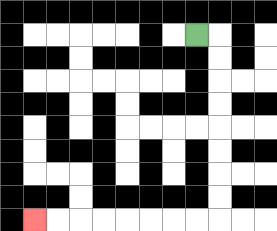{'start': '[8, 1]', 'end': '[1, 9]', 'path_directions': 'R,D,D,D,D,D,D,D,D,L,L,L,L,L,L,L,L', 'path_coordinates': '[[8, 1], [9, 1], [9, 2], [9, 3], [9, 4], [9, 5], [9, 6], [9, 7], [9, 8], [9, 9], [8, 9], [7, 9], [6, 9], [5, 9], [4, 9], [3, 9], [2, 9], [1, 9]]'}